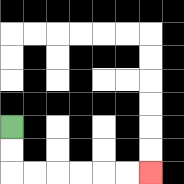{'start': '[0, 5]', 'end': '[6, 7]', 'path_directions': 'D,D,R,R,R,R,R,R', 'path_coordinates': '[[0, 5], [0, 6], [0, 7], [1, 7], [2, 7], [3, 7], [4, 7], [5, 7], [6, 7]]'}